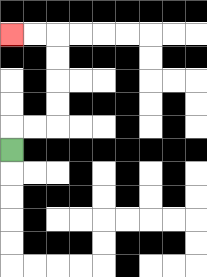{'start': '[0, 6]', 'end': '[0, 1]', 'path_directions': 'U,R,R,U,U,U,U,L,L', 'path_coordinates': '[[0, 6], [0, 5], [1, 5], [2, 5], [2, 4], [2, 3], [2, 2], [2, 1], [1, 1], [0, 1]]'}